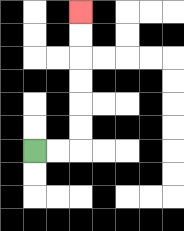{'start': '[1, 6]', 'end': '[3, 0]', 'path_directions': 'R,R,U,U,U,U,U,U', 'path_coordinates': '[[1, 6], [2, 6], [3, 6], [3, 5], [3, 4], [3, 3], [3, 2], [3, 1], [3, 0]]'}